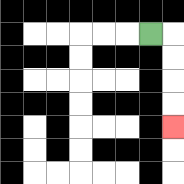{'start': '[6, 1]', 'end': '[7, 5]', 'path_directions': 'R,D,D,D,D', 'path_coordinates': '[[6, 1], [7, 1], [7, 2], [7, 3], [7, 4], [7, 5]]'}